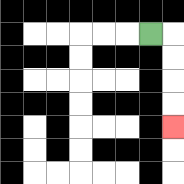{'start': '[6, 1]', 'end': '[7, 5]', 'path_directions': 'R,D,D,D,D', 'path_coordinates': '[[6, 1], [7, 1], [7, 2], [7, 3], [7, 4], [7, 5]]'}